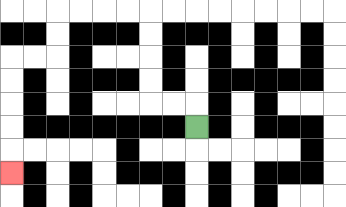{'start': '[8, 5]', 'end': '[0, 7]', 'path_directions': 'U,L,L,U,U,U,U,L,L,L,L,D,D,L,L,D,D,D,D,D', 'path_coordinates': '[[8, 5], [8, 4], [7, 4], [6, 4], [6, 3], [6, 2], [6, 1], [6, 0], [5, 0], [4, 0], [3, 0], [2, 0], [2, 1], [2, 2], [1, 2], [0, 2], [0, 3], [0, 4], [0, 5], [0, 6], [0, 7]]'}